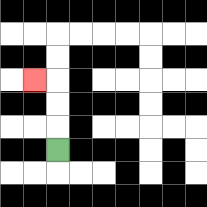{'start': '[2, 6]', 'end': '[1, 3]', 'path_directions': 'U,U,U,L', 'path_coordinates': '[[2, 6], [2, 5], [2, 4], [2, 3], [1, 3]]'}